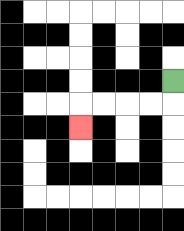{'start': '[7, 3]', 'end': '[3, 5]', 'path_directions': 'D,L,L,L,L,D', 'path_coordinates': '[[7, 3], [7, 4], [6, 4], [5, 4], [4, 4], [3, 4], [3, 5]]'}